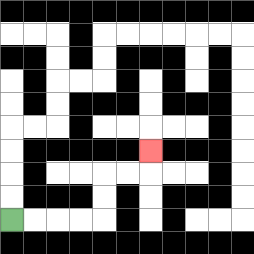{'start': '[0, 9]', 'end': '[6, 6]', 'path_directions': 'R,R,R,R,U,U,R,R,U', 'path_coordinates': '[[0, 9], [1, 9], [2, 9], [3, 9], [4, 9], [4, 8], [4, 7], [5, 7], [6, 7], [6, 6]]'}